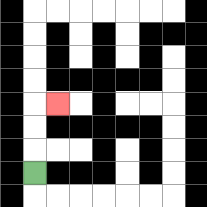{'start': '[1, 7]', 'end': '[2, 4]', 'path_directions': 'U,U,U,R', 'path_coordinates': '[[1, 7], [1, 6], [1, 5], [1, 4], [2, 4]]'}